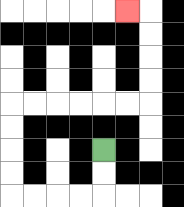{'start': '[4, 6]', 'end': '[5, 0]', 'path_directions': 'D,D,L,L,L,L,U,U,U,U,R,R,R,R,R,R,U,U,U,U,L', 'path_coordinates': '[[4, 6], [4, 7], [4, 8], [3, 8], [2, 8], [1, 8], [0, 8], [0, 7], [0, 6], [0, 5], [0, 4], [1, 4], [2, 4], [3, 4], [4, 4], [5, 4], [6, 4], [6, 3], [6, 2], [6, 1], [6, 0], [5, 0]]'}